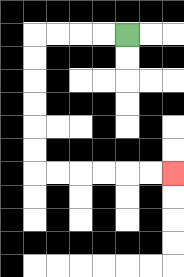{'start': '[5, 1]', 'end': '[7, 7]', 'path_directions': 'L,L,L,L,D,D,D,D,D,D,R,R,R,R,R,R', 'path_coordinates': '[[5, 1], [4, 1], [3, 1], [2, 1], [1, 1], [1, 2], [1, 3], [1, 4], [1, 5], [1, 6], [1, 7], [2, 7], [3, 7], [4, 7], [5, 7], [6, 7], [7, 7]]'}